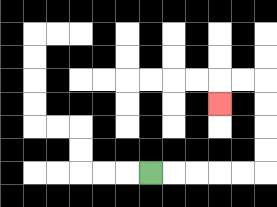{'start': '[6, 7]', 'end': '[9, 4]', 'path_directions': 'R,R,R,R,R,U,U,U,U,L,L,D', 'path_coordinates': '[[6, 7], [7, 7], [8, 7], [9, 7], [10, 7], [11, 7], [11, 6], [11, 5], [11, 4], [11, 3], [10, 3], [9, 3], [9, 4]]'}